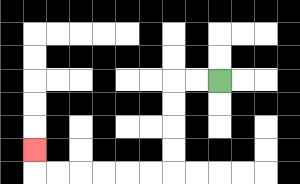{'start': '[9, 3]', 'end': '[1, 6]', 'path_directions': 'L,L,D,D,D,D,L,L,L,L,L,L,U', 'path_coordinates': '[[9, 3], [8, 3], [7, 3], [7, 4], [7, 5], [7, 6], [7, 7], [6, 7], [5, 7], [4, 7], [3, 7], [2, 7], [1, 7], [1, 6]]'}